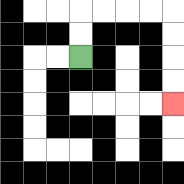{'start': '[3, 2]', 'end': '[7, 4]', 'path_directions': 'U,U,R,R,R,R,D,D,D,D', 'path_coordinates': '[[3, 2], [3, 1], [3, 0], [4, 0], [5, 0], [6, 0], [7, 0], [7, 1], [7, 2], [7, 3], [7, 4]]'}